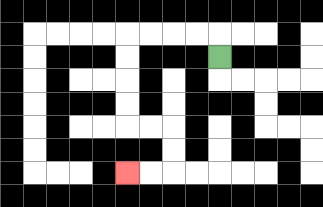{'start': '[9, 2]', 'end': '[5, 7]', 'path_directions': 'U,L,L,L,L,D,D,D,D,R,R,D,D,L,L', 'path_coordinates': '[[9, 2], [9, 1], [8, 1], [7, 1], [6, 1], [5, 1], [5, 2], [5, 3], [5, 4], [5, 5], [6, 5], [7, 5], [7, 6], [7, 7], [6, 7], [5, 7]]'}